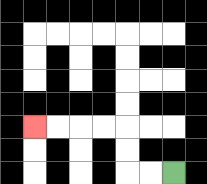{'start': '[7, 7]', 'end': '[1, 5]', 'path_directions': 'L,L,U,U,L,L,L,L', 'path_coordinates': '[[7, 7], [6, 7], [5, 7], [5, 6], [5, 5], [4, 5], [3, 5], [2, 5], [1, 5]]'}